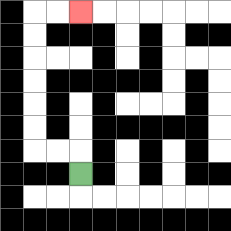{'start': '[3, 7]', 'end': '[3, 0]', 'path_directions': 'U,L,L,U,U,U,U,U,U,R,R', 'path_coordinates': '[[3, 7], [3, 6], [2, 6], [1, 6], [1, 5], [1, 4], [1, 3], [1, 2], [1, 1], [1, 0], [2, 0], [3, 0]]'}